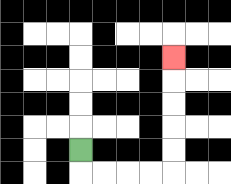{'start': '[3, 6]', 'end': '[7, 2]', 'path_directions': 'D,R,R,R,R,U,U,U,U,U', 'path_coordinates': '[[3, 6], [3, 7], [4, 7], [5, 7], [6, 7], [7, 7], [7, 6], [7, 5], [7, 4], [7, 3], [7, 2]]'}